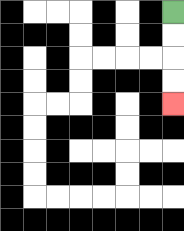{'start': '[7, 0]', 'end': '[7, 4]', 'path_directions': 'D,D,D,D', 'path_coordinates': '[[7, 0], [7, 1], [7, 2], [7, 3], [7, 4]]'}